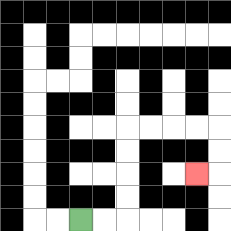{'start': '[3, 9]', 'end': '[8, 7]', 'path_directions': 'R,R,U,U,U,U,R,R,R,R,D,D,L', 'path_coordinates': '[[3, 9], [4, 9], [5, 9], [5, 8], [5, 7], [5, 6], [5, 5], [6, 5], [7, 5], [8, 5], [9, 5], [9, 6], [9, 7], [8, 7]]'}